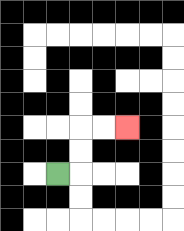{'start': '[2, 7]', 'end': '[5, 5]', 'path_directions': 'R,U,U,R,R', 'path_coordinates': '[[2, 7], [3, 7], [3, 6], [3, 5], [4, 5], [5, 5]]'}